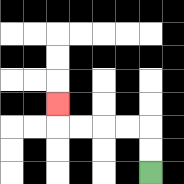{'start': '[6, 7]', 'end': '[2, 4]', 'path_directions': 'U,U,L,L,L,L,U', 'path_coordinates': '[[6, 7], [6, 6], [6, 5], [5, 5], [4, 5], [3, 5], [2, 5], [2, 4]]'}